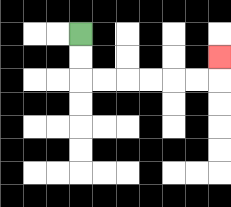{'start': '[3, 1]', 'end': '[9, 2]', 'path_directions': 'D,D,R,R,R,R,R,R,U', 'path_coordinates': '[[3, 1], [3, 2], [3, 3], [4, 3], [5, 3], [6, 3], [7, 3], [8, 3], [9, 3], [9, 2]]'}